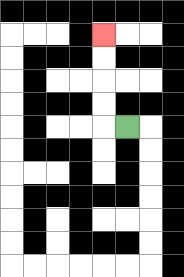{'start': '[5, 5]', 'end': '[4, 1]', 'path_directions': 'L,U,U,U,U', 'path_coordinates': '[[5, 5], [4, 5], [4, 4], [4, 3], [4, 2], [4, 1]]'}